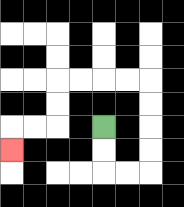{'start': '[4, 5]', 'end': '[0, 6]', 'path_directions': 'D,D,R,R,U,U,U,U,L,L,L,L,D,D,L,L,D', 'path_coordinates': '[[4, 5], [4, 6], [4, 7], [5, 7], [6, 7], [6, 6], [6, 5], [6, 4], [6, 3], [5, 3], [4, 3], [3, 3], [2, 3], [2, 4], [2, 5], [1, 5], [0, 5], [0, 6]]'}